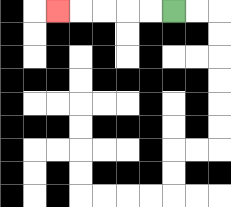{'start': '[7, 0]', 'end': '[2, 0]', 'path_directions': 'L,L,L,L,L', 'path_coordinates': '[[7, 0], [6, 0], [5, 0], [4, 0], [3, 0], [2, 0]]'}